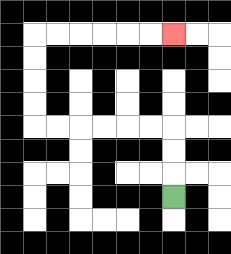{'start': '[7, 8]', 'end': '[7, 1]', 'path_directions': 'U,U,U,L,L,L,L,L,L,U,U,U,U,R,R,R,R,R,R', 'path_coordinates': '[[7, 8], [7, 7], [7, 6], [7, 5], [6, 5], [5, 5], [4, 5], [3, 5], [2, 5], [1, 5], [1, 4], [1, 3], [1, 2], [1, 1], [2, 1], [3, 1], [4, 1], [5, 1], [6, 1], [7, 1]]'}